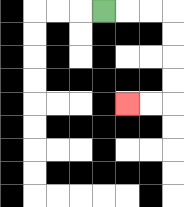{'start': '[4, 0]', 'end': '[5, 4]', 'path_directions': 'R,R,R,D,D,D,D,L,L', 'path_coordinates': '[[4, 0], [5, 0], [6, 0], [7, 0], [7, 1], [7, 2], [7, 3], [7, 4], [6, 4], [5, 4]]'}